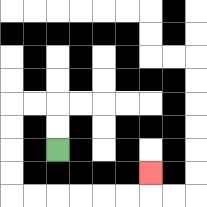{'start': '[2, 6]', 'end': '[6, 7]', 'path_directions': 'U,U,L,L,D,D,D,D,R,R,R,R,R,R,U', 'path_coordinates': '[[2, 6], [2, 5], [2, 4], [1, 4], [0, 4], [0, 5], [0, 6], [0, 7], [0, 8], [1, 8], [2, 8], [3, 8], [4, 8], [5, 8], [6, 8], [6, 7]]'}